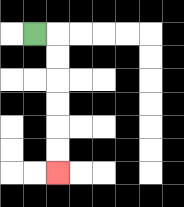{'start': '[1, 1]', 'end': '[2, 7]', 'path_directions': 'R,D,D,D,D,D,D', 'path_coordinates': '[[1, 1], [2, 1], [2, 2], [2, 3], [2, 4], [2, 5], [2, 6], [2, 7]]'}